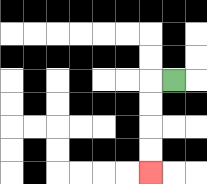{'start': '[7, 3]', 'end': '[6, 7]', 'path_directions': 'L,D,D,D,D', 'path_coordinates': '[[7, 3], [6, 3], [6, 4], [6, 5], [6, 6], [6, 7]]'}